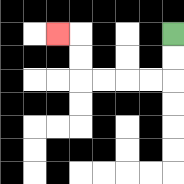{'start': '[7, 1]', 'end': '[2, 1]', 'path_directions': 'D,D,L,L,L,L,U,U,L', 'path_coordinates': '[[7, 1], [7, 2], [7, 3], [6, 3], [5, 3], [4, 3], [3, 3], [3, 2], [3, 1], [2, 1]]'}